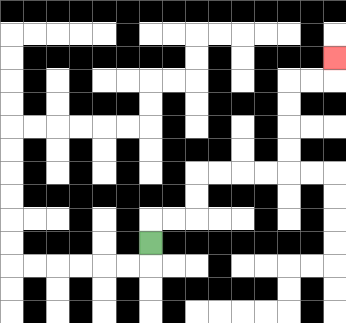{'start': '[6, 10]', 'end': '[14, 2]', 'path_directions': 'U,R,R,U,U,R,R,R,R,U,U,U,U,R,R,U', 'path_coordinates': '[[6, 10], [6, 9], [7, 9], [8, 9], [8, 8], [8, 7], [9, 7], [10, 7], [11, 7], [12, 7], [12, 6], [12, 5], [12, 4], [12, 3], [13, 3], [14, 3], [14, 2]]'}